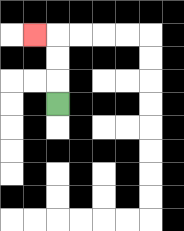{'start': '[2, 4]', 'end': '[1, 1]', 'path_directions': 'U,U,U,L', 'path_coordinates': '[[2, 4], [2, 3], [2, 2], [2, 1], [1, 1]]'}